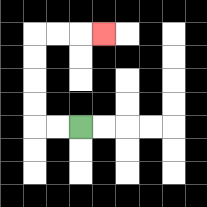{'start': '[3, 5]', 'end': '[4, 1]', 'path_directions': 'L,L,U,U,U,U,R,R,R', 'path_coordinates': '[[3, 5], [2, 5], [1, 5], [1, 4], [1, 3], [1, 2], [1, 1], [2, 1], [3, 1], [4, 1]]'}